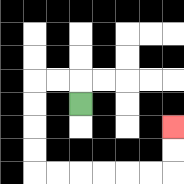{'start': '[3, 4]', 'end': '[7, 5]', 'path_directions': 'U,L,L,D,D,D,D,R,R,R,R,R,R,U,U', 'path_coordinates': '[[3, 4], [3, 3], [2, 3], [1, 3], [1, 4], [1, 5], [1, 6], [1, 7], [2, 7], [3, 7], [4, 7], [5, 7], [6, 7], [7, 7], [7, 6], [7, 5]]'}